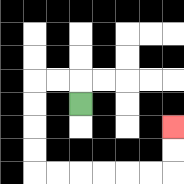{'start': '[3, 4]', 'end': '[7, 5]', 'path_directions': 'U,L,L,D,D,D,D,R,R,R,R,R,R,U,U', 'path_coordinates': '[[3, 4], [3, 3], [2, 3], [1, 3], [1, 4], [1, 5], [1, 6], [1, 7], [2, 7], [3, 7], [4, 7], [5, 7], [6, 7], [7, 7], [7, 6], [7, 5]]'}